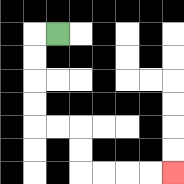{'start': '[2, 1]', 'end': '[7, 7]', 'path_directions': 'L,D,D,D,D,R,R,D,D,R,R,R,R', 'path_coordinates': '[[2, 1], [1, 1], [1, 2], [1, 3], [1, 4], [1, 5], [2, 5], [3, 5], [3, 6], [3, 7], [4, 7], [5, 7], [6, 7], [7, 7]]'}